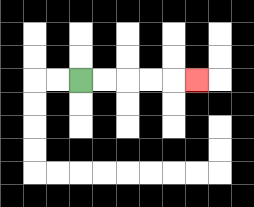{'start': '[3, 3]', 'end': '[8, 3]', 'path_directions': 'R,R,R,R,R', 'path_coordinates': '[[3, 3], [4, 3], [5, 3], [6, 3], [7, 3], [8, 3]]'}